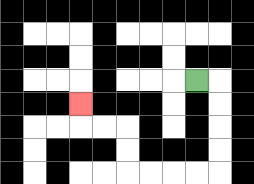{'start': '[8, 3]', 'end': '[3, 4]', 'path_directions': 'R,D,D,D,D,L,L,L,L,U,U,L,L,U', 'path_coordinates': '[[8, 3], [9, 3], [9, 4], [9, 5], [9, 6], [9, 7], [8, 7], [7, 7], [6, 7], [5, 7], [5, 6], [5, 5], [4, 5], [3, 5], [3, 4]]'}